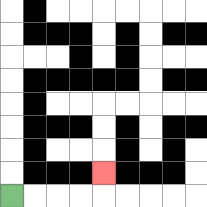{'start': '[0, 8]', 'end': '[4, 7]', 'path_directions': 'R,R,R,R,U', 'path_coordinates': '[[0, 8], [1, 8], [2, 8], [3, 8], [4, 8], [4, 7]]'}